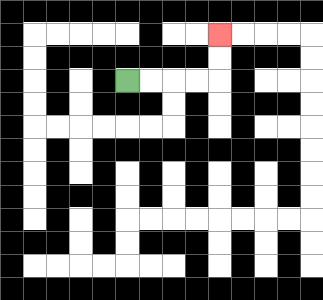{'start': '[5, 3]', 'end': '[9, 1]', 'path_directions': 'R,R,R,R,U,U', 'path_coordinates': '[[5, 3], [6, 3], [7, 3], [8, 3], [9, 3], [9, 2], [9, 1]]'}